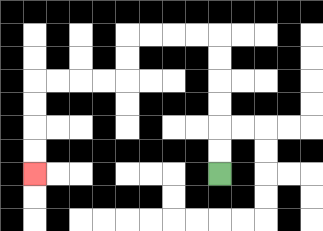{'start': '[9, 7]', 'end': '[1, 7]', 'path_directions': 'U,U,U,U,U,U,L,L,L,L,D,D,L,L,L,L,D,D,D,D', 'path_coordinates': '[[9, 7], [9, 6], [9, 5], [9, 4], [9, 3], [9, 2], [9, 1], [8, 1], [7, 1], [6, 1], [5, 1], [5, 2], [5, 3], [4, 3], [3, 3], [2, 3], [1, 3], [1, 4], [1, 5], [1, 6], [1, 7]]'}